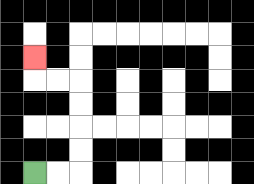{'start': '[1, 7]', 'end': '[1, 2]', 'path_directions': 'R,R,U,U,U,U,L,L,U', 'path_coordinates': '[[1, 7], [2, 7], [3, 7], [3, 6], [3, 5], [3, 4], [3, 3], [2, 3], [1, 3], [1, 2]]'}